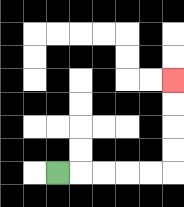{'start': '[2, 7]', 'end': '[7, 3]', 'path_directions': 'R,R,R,R,R,U,U,U,U', 'path_coordinates': '[[2, 7], [3, 7], [4, 7], [5, 7], [6, 7], [7, 7], [7, 6], [7, 5], [7, 4], [7, 3]]'}